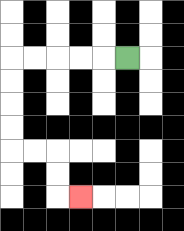{'start': '[5, 2]', 'end': '[3, 8]', 'path_directions': 'L,L,L,L,L,D,D,D,D,R,R,D,D,R', 'path_coordinates': '[[5, 2], [4, 2], [3, 2], [2, 2], [1, 2], [0, 2], [0, 3], [0, 4], [0, 5], [0, 6], [1, 6], [2, 6], [2, 7], [2, 8], [3, 8]]'}